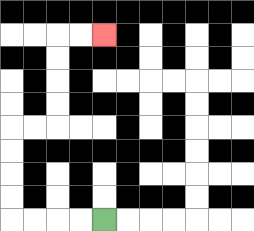{'start': '[4, 9]', 'end': '[4, 1]', 'path_directions': 'L,L,L,L,U,U,U,U,R,R,U,U,U,U,R,R', 'path_coordinates': '[[4, 9], [3, 9], [2, 9], [1, 9], [0, 9], [0, 8], [0, 7], [0, 6], [0, 5], [1, 5], [2, 5], [2, 4], [2, 3], [2, 2], [2, 1], [3, 1], [4, 1]]'}